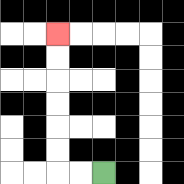{'start': '[4, 7]', 'end': '[2, 1]', 'path_directions': 'L,L,U,U,U,U,U,U', 'path_coordinates': '[[4, 7], [3, 7], [2, 7], [2, 6], [2, 5], [2, 4], [2, 3], [2, 2], [2, 1]]'}